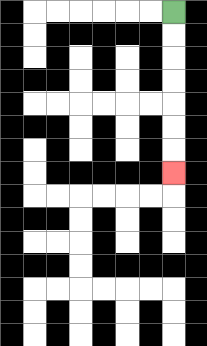{'start': '[7, 0]', 'end': '[7, 7]', 'path_directions': 'D,D,D,D,D,D,D', 'path_coordinates': '[[7, 0], [7, 1], [7, 2], [7, 3], [7, 4], [7, 5], [7, 6], [7, 7]]'}